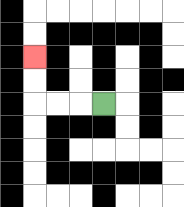{'start': '[4, 4]', 'end': '[1, 2]', 'path_directions': 'L,L,L,U,U', 'path_coordinates': '[[4, 4], [3, 4], [2, 4], [1, 4], [1, 3], [1, 2]]'}